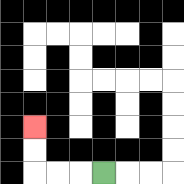{'start': '[4, 7]', 'end': '[1, 5]', 'path_directions': 'L,L,L,U,U', 'path_coordinates': '[[4, 7], [3, 7], [2, 7], [1, 7], [1, 6], [1, 5]]'}